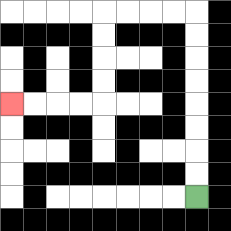{'start': '[8, 8]', 'end': '[0, 4]', 'path_directions': 'U,U,U,U,U,U,U,U,L,L,L,L,D,D,D,D,L,L,L,L', 'path_coordinates': '[[8, 8], [8, 7], [8, 6], [8, 5], [8, 4], [8, 3], [8, 2], [8, 1], [8, 0], [7, 0], [6, 0], [5, 0], [4, 0], [4, 1], [4, 2], [4, 3], [4, 4], [3, 4], [2, 4], [1, 4], [0, 4]]'}